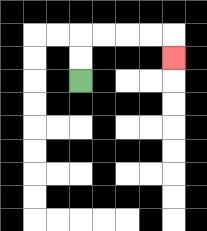{'start': '[3, 3]', 'end': '[7, 2]', 'path_directions': 'U,U,R,R,R,R,D', 'path_coordinates': '[[3, 3], [3, 2], [3, 1], [4, 1], [5, 1], [6, 1], [7, 1], [7, 2]]'}